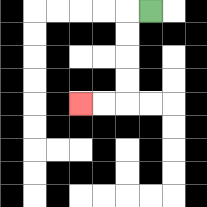{'start': '[6, 0]', 'end': '[3, 4]', 'path_directions': 'L,D,D,D,D,L,L', 'path_coordinates': '[[6, 0], [5, 0], [5, 1], [5, 2], [5, 3], [5, 4], [4, 4], [3, 4]]'}